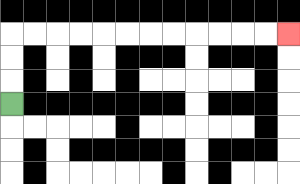{'start': '[0, 4]', 'end': '[12, 1]', 'path_directions': 'U,U,U,R,R,R,R,R,R,R,R,R,R,R,R', 'path_coordinates': '[[0, 4], [0, 3], [0, 2], [0, 1], [1, 1], [2, 1], [3, 1], [4, 1], [5, 1], [6, 1], [7, 1], [8, 1], [9, 1], [10, 1], [11, 1], [12, 1]]'}